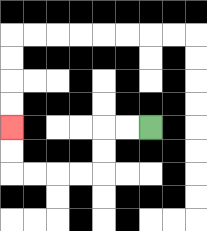{'start': '[6, 5]', 'end': '[0, 5]', 'path_directions': 'L,L,D,D,L,L,L,L,U,U', 'path_coordinates': '[[6, 5], [5, 5], [4, 5], [4, 6], [4, 7], [3, 7], [2, 7], [1, 7], [0, 7], [0, 6], [0, 5]]'}